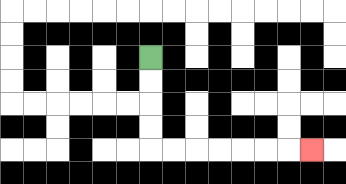{'start': '[6, 2]', 'end': '[13, 6]', 'path_directions': 'D,D,D,D,R,R,R,R,R,R,R', 'path_coordinates': '[[6, 2], [6, 3], [6, 4], [6, 5], [6, 6], [7, 6], [8, 6], [9, 6], [10, 6], [11, 6], [12, 6], [13, 6]]'}